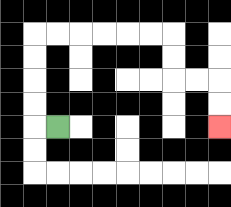{'start': '[2, 5]', 'end': '[9, 5]', 'path_directions': 'L,U,U,U,U,R,R,R,R,R,R,D,D,R,R,D,D', 'path_coordinates': '[[2, 5], [1, 5], [1, 4], [1, 3], [1, 2], [1, 1], [2, 1], [3, 1], [4, 1], [5, 1], [6, 1], [7, 1], [7, 2], [7, 3], [8, 3], [9, 3], [9, 4], [9, 5]]'}